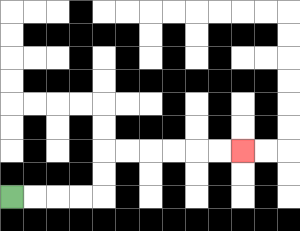{'start': '[0, 8]', 'end': '[10, 6]', 'path_directions': 'R,R,R,R,U,U,R,R,R,R,R,R', 'path_coordinates': '[[0, 8], [1, 8], [2, 8], [3, 8], [4, 8], [4, 7], [4, 6], [5, 6], [6, 6], [7, 6], [8, 6], [9, 6], [10, 6]]'}